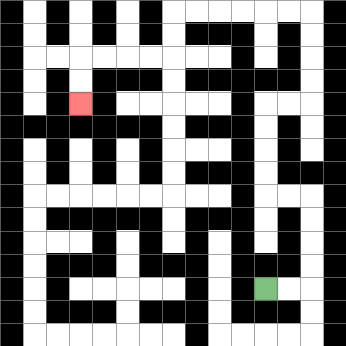{'start': '[11, 12]', 'end': '[3, 4]', 'path_directions': 'R,R,U,U,U,U,L,L,U,U,U,U,R,R,U,U,U,U,L,L,L,L,L,L,D,D,L,L,L,L,D,D', 'path_coordinates': '[[11, 12], [12, 12], [13, 12], [13, 11], [13, 10], [13, 9], [13, 8], [12, 8], [11, 8], [11, 7], [11, 6], [11, 5], [11, 4], [12, 4], [13, 4], [13, 3], [13, 2], [13, 1], [13, 0], [12, 0], [11, 0], [10, 0], [9, 0], [8, 0], [7, 0], [7, 1], [7, 2], [6, 2], [5, 2], [4, 2], [3, 2], [3, 3], [3, 4]]'}